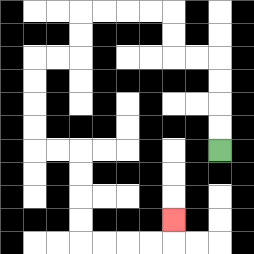{'start': '[9, 6]', 'end': '[7, 9]', 'path_directions': 'U,U,U,U,L,L,U,U,L,L,L,L,D,D,L,L,D,D,D,D,R,R,D,D,D,D,R,R,R,R,U', 'path_coordinates': '[[9, 6], [9, 5], [9, 4], [9, 3], [9, 2], [8, 2], [7, 2], [7, 1], [7, 0], [6, 0], [5, 0], [4, 0], [3, 0], [3, 1], [3, 2], [2, 2], [1, 2], [1, 3], [1, 4], [1, 5], [1, 6], [2, 6], [3, 6], [3, 7], [3, 8], [3, 9], [3, 10], [4, 10], [5, 10], [6, 10], [7, 10], [7, 9]]'}